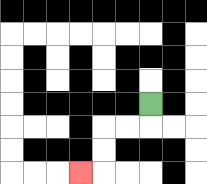{'start': '[6, 4]', 'end': '[3, 7]', 'path_directions': 'D,L,L,D,D,L', 'path_coordinates': '[[6, 4], [6, 5], [5, 5], [4, 5], [4, 6], [4, 7], [3, 7]]'}